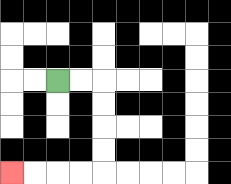{'start': '[2, 3]', 'end': '[0, 7]', 'path_directions': 'R,R,D,D,D,D,L,L,L,L', 'path_coordinates': '[[2, 3], [3, 3], [4, 3], [4, 4], [4, 5], [4, 6], [4, 7], [3, 7], [2, 7], [1, 7], [0, 7]]'}